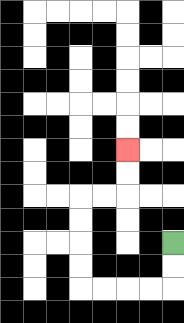{'start': '[7, 10]', 'end': '[5, 6]', 'path_directions': 'D,D,L,L,L,L,U,U,U,U,R,R,U,U', 'path_coordinates': '[[7, 10], [7, 11], [7, 12], [6, 12], [5, 12], [4, 12], [3, 12], [3, 11], [3, 10], [3, 9], [3, 8], [4, 8], [5, 8], [5, 7], [5, 6]]'}